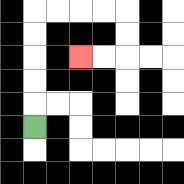{'start': '[1, 5]', 'end': '[3, 2]', 'path_directions': 'U,U,U,U,U,R,R,R,R,D,D,L,L', 'path_coordinates': '[[1, 5], [1, 4], [1, 3], [1, 2], [1, 1], [1, 0], [2, 0], [3, 0], [4, 0], [5, 0], [5, 1], [5, 2], [4, 2], [3, 2]]'}